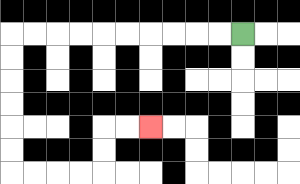{'start': '[10, 1]', 'end': '[6, 5]', 'path_directions': 'L,L,L,L,L,L,L,L,L,L,D,D,D,D,D,D,R,R,R,R,U,U,R,R', 'path_coordinates': '[[10, 1], [9, 1], [8, 1], [7, 1], [6, 1], [5, 1], [4, 1], [3, 1], [2, 1], [1, 1], [0, 1], [0, 2], [0, 3], [0, 4], [0, 5], [0, 6], [0, 7], [1, 7], [2, 7], [3, 7], [4, 7], [4, 6], [4, 5], [5, 5], [6, 5]]'}